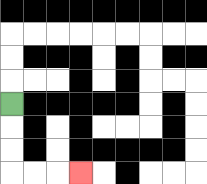{'start': '[0, 4]', 'end': '[3, 7]', 'path_directions': 'D,D,D,R,R,R', 'path_coordinates': '[[0, 4], [0, 5], [0, 6], [0, 7], [1, 7], [2, 7], [3, 7]]'}